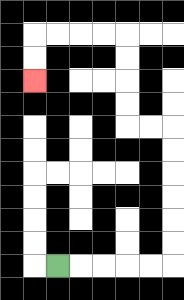{'start': '[2, 11]', 'end': '[1, 3]', 'path_directions': 'R,R,R,R,R,U,U,U,U,U,U,L,L,U,U,U,U,L,L,L,L,D,D', 'path_coordinates': '[[2, 11], [3, 11], [4, 11], [5, 11], [6, 11], [7, 11], [7, 10], [7, 9], [7, 8], [7, 7], [7, 6], [7, 5], [6, 5], [5, 5], [5, 4], [5, 3], [5, 2], [5, 1], [4, 1], [3, 1], [2, 1], [1, 1], [1, 2], [1, 3]]'}